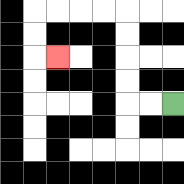{'start': '[7, 4]', 'end': '[2, 2]', 'path_directions': 'L,L,U,U,U,U,L,L,L,L,D,D,R', 'path_coordinates': '[[7, 4], [6, 4], [5, 4], [5, 3], [5, 2], [5, 1], [5, 0], [4, 0], [3, 0], [2, 0], [1, 0], [1, 1], [1, 2], [2, 2]]'}